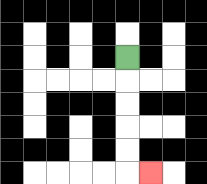{'start': '[5, 2]', 'end': '[6, 7]', 'path_directions': 'D,D,D,D,D,R', 'path_coordinates': '[[5, 2], [5, 3], [5, 4], [5, 5], [5, 6], [5, 7], [6, 7]]'}